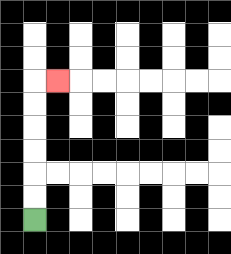{'start': '[1, 9]', 'end': '[2, 3]', 'path_directions': 'U,U,U,U,U,U,R', 'path_coordinates': '[[1, 9], [1, 8], [1, 7], [1, 6], [1, 5], [1, 4], [1, 3], [2, 3]]'}